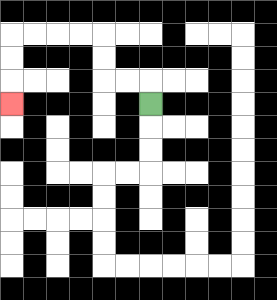{'start': '[6, 4]', 'end': '[0, 4]', 'path_directions': 'U,L,L,U,U,L,L,L,L,D,D,D', 'path_coordinates': '[[6, 4], [6, 3], [5, 3], [4, 3], [4, 2], [4, 1], [3, 1], [2, 1], [1, 1], [0, 1], [0, 2], [0, 3], [0, 4]]'}